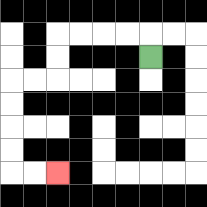{'start': '[6, 2]', 'end': '[2, 7]', 'path_directions': 'U,L,L,L,L,D,D,L,L,D,D,D,D,R,R', 'path_coordinates': '[[6, 2], [6, 1], [5, 1], [4, 1], [3, 1], [2, 1], [2, 2], [2, 3], [1, 3], [0, 3], [0, 4], [0, 5], [0, 6], [0, 7], [1, 7], [2, 7]]'}